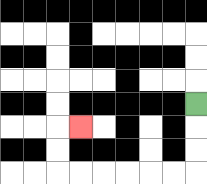{'start': '[8, 4]', 'end': '[3, 5]', 'path_directions': 'D,D,D,L,L,L,L,L,L,U,U,R', 'path_coordinates': '[[8, 4], [8, 5], [8, 6], [8, 7], [7, 7], [6, 7], [5, 7], [4, 7], [3, 7], [2, 7], [2, 6], [2, 5], [3, 5]]'}